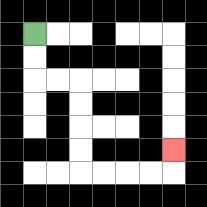{'start': '[1, 1]', 'end': '[7, 6]', 'path_directions': 'D,D,R,R,D,D,D,D,R,R,R,R,U', 'path_coordinates': '[[1, 1], [1, 2], [1, 3], [2, 3], [3, 3], [3, 4], [3, 5], [3, 6], [3, 7], [4, 7], [5, 7], [6, 7], [7, 7], [7, 6]]'}